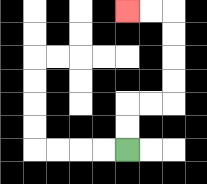{'start': '[5, 6]', 'end': '[5, 0]', 'path_directions': 'U,U,R,R,U,U,U,U,L,L', 'path_coordinates': '[[5, 6], [5, 5], [5, 4], [6, 4], [7, 4], [7, 3], [7, 2], [7, 1], [7, 0], [6, 0], [5, 0]]'}